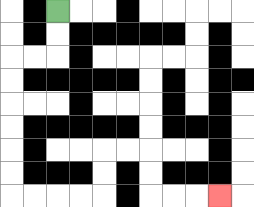{'start': '[2, 0]', 'end': '[9, 8]', 'path_directions': 'D,D,L,L,D,D,D,D,D,D,R,R,R,R,U,U,R,R,D,D,R,R,R', 'path_coordinates': '[[2, 0], [2, 1], [2, 2], [1, 2], [0, 2], [0, 3], [0, 4], [0, 5], [0, 6], [0, 7], [0, 8], [1, 8], [2, 8], [3, 8], [4, 8], [4, 7], [4, 6], [5, 6], [6, 6], [6, 7], [6, 8], [7, 8], [8, 8], [9, 8]]'}